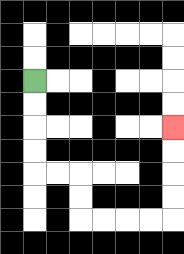{'start': '[1, 3]', 'end': '[7, 5]', 'path_directions': 'D,D,D,D,R,R,D,D,R,R,R,R,U,U,U,U', 'path_coordinates': '[[1, 3], [1, 4], [1, 5], [1, 6], [1, 7], [2, 7], [3, 7], [3, 8], [3, 9], [4, 9], [5, 9], [6, 9], [7, 9], [7, 8], [7, 7], [7, 6], [7, 5]]'}